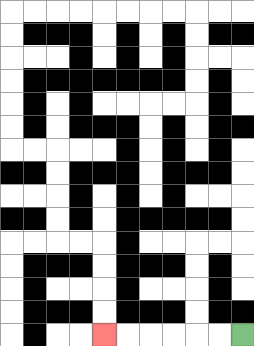{'start': '[10, 14]', 'end': '[4, 14]', 'path_directions': 'L,L,L,L,L,L', 'path_coordinates': '[[10, 14], [9, 14], [8, 14], [7, 14], [6, 14], [5, 14], [4, 14]]'}